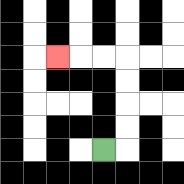{'start': '[4, 6]', 'end': '[2, 2]', 'path_directions': 'R,U,U,U,U,L,L,L', 'path_coordinates': '[[4, 6], [5, 6], [5, 5], [5, 4], [5, 3], [5, 2], [4, 2], [3, 2], [2, 2]]'}